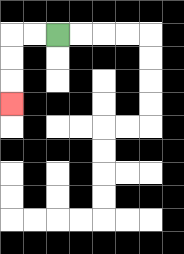{'start': '[2, 1]', 'end': '[0, 4]', 'path_directions': 'L,L,D,D,D', 'path_coordinates': '[[2, 1], [1, 1], [0, 1], [0, 2], [0, 3], [0, 4]]'}